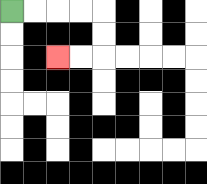{'start': '[0, 0]', 'end': '[2, 2]', 'path_directions': 'R,R,R,R,D,D,L,L', 'path_coordinates': '[[0, 0], [1, 0], [2, 0], [3, 0], [4, 0], [4, 1], [4, 2], [3, 2], [2, 2]]'}